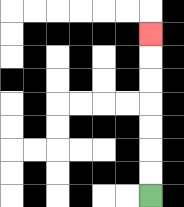{'start': '[6, 8]', 'end': '[6, 1]', 'path_directions': 'U,U,U,U,U,U,U', 'path_coordinates': '[[6, 8], [6, 7], [6, 6], [6, 5], [6, 4], [6, 3], [6, 2], [6, 1]]'}